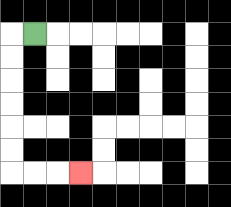{'start': '[1, 1]', 'end': '[3, 7]', 'path_directions': 'L,D,D,D,D,D,D,R,R,R', 'path_coordinates': '[[1, 1], [0, 1], [0, 2], [0, 3], [0, 4], [0, 5], [0, 6], [0, 7], [1, 7], [2, 7], [3, 7]]'}